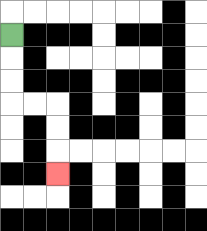{'start': '[0, 1]', 'end': '[2, 7]', 'path_directions': 'D,D,D,R,R,D,D,D', 'path_coordinates': '[[0, 1], [0, 2], [0, 3], [0, 4], [1, 4], [2, 4], [2, 5], [2, 6], [2, 7]]'}